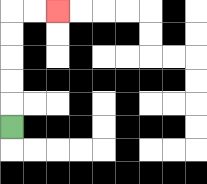{'start': '[0, 5]', 'end': '[2, 0]', 'path_directions': 'U,U,U,U,U,R,R', 'path_coordinates': '[[0, 5], [0, 4], [0, 3], [0, 2], [0, 1], [0, 0], [1, 0], [2, 0]]'}